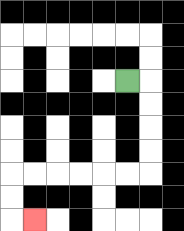{'start': '[5, 3]', 'end': '[1, 9]', 'path_directions': 'R,D,D,D,D,L,L,L,L,L,L,D,D,R', 'path_coordinates': '[[5, 3], [6, 3], [6, 4], [6, 5], [6, 6], [6, 7], [5, 7], [4, 7], [3, 7], [2, 7], [1, 7], [0, 7], [0, 8], [0, 9], [1, 9]]'}